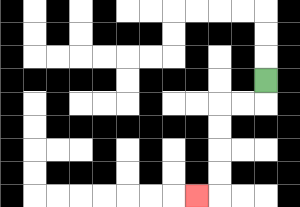{'start': '[11, 3]', 'end': '[8, 8]', 'path_directions': 'D,L,L,D,D,D,D,L', 'path_coordinates': '[[11, 3], [11, 4], [10, 4], [9, 4], [9, 5], [9, 6], [9, 7], [9, 8], [8, 8]]'}